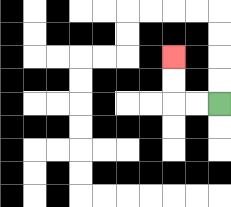{'start': '[9, 4]', 'end': '[7, 2]', 'path_directions': 'L,L,U,U', 'path_coordinates': '[[9, 4], [8, 4], [7, 4], [7, 3], [7, 2]]'}